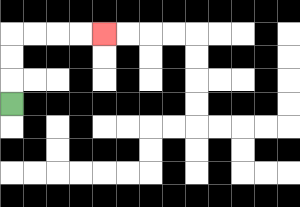{'start': '[0, 4]', 'end': '[4, 1]', 'path_directions': 'U,U,U,R,R,R,R', 'path_coordinates': '[[0, 4], [0, 3], [0, 2], [0, 1], [1, 1], [2, 1], [3, 1], [4, 1]]'}